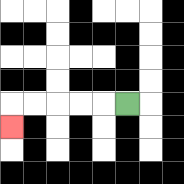{'start': '[5, 4]', 'end': '[0, 5]', 'path_directions': 'L,L,L,L,L,D', 'path_coordinates': '[[5, 4], [4, 4], [3, 4], [2, 4], [1, 4], [0, 4], [0, 5]]'}